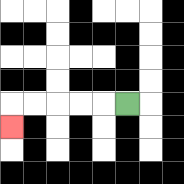{'start': '[5, 4]', 'end': '[0, 5]', 'path_directions': 'L,L,L,L,L,D', 'path_coordinates': '[[5, 4], [4, 4], [3, 4], [2, 4], [1, 4], [0, 4], [0, 5]]'}